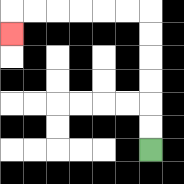{'start': '[6, 6]', 'end': '[0, 1]', 'path_directions': 'U,U,U,U,U,U,L,L,L,L,L,L,D', 'path_coordinates': '[[6, 6], [6, 5], [6, 4], [6, 3], [6, 2], [6, 1], [6, 0], [5, 0], [4, 0], [3, 0], [2, 0], [1, 0], [0, 0], [0, 1]]'}